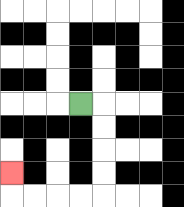{'start': '[3, 4]', 'end': '[0, 7]', 'path_directions': 'R,D,D,D,D,L,L,L,L,U', 'path_coordinates': '[[3, 4], [4, 4], [4, 5], [4, 6], [4, 7], [4, 8], [3, 8], [2, 8], [1, 8], [0, 8], [0, 7]]'}